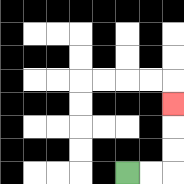{'start': '[5, 7]', 'end': '[7, 4]', 'path_directions': 'R,R,U,U,U', 'path_coordinates': '[[5, 7], [6, 7], [7, 7], [7, 6], [7, 5], [7, 4]]'}